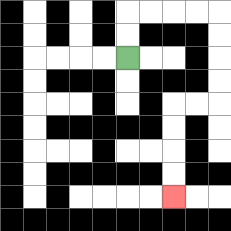{'start': '[5, 2]', 'end': '[7, 8]', 'path_directions': 'U,U,R,R,R,R,D,D,D,D,L,L,D,D,D,D', 'path_coordinates': '[[5, 2], [5, 1], [5, 0], [6, 0], [7, 0], [8, 0], [9, 0], [9, 1], [9, 2], [9, 3], [9, 4], [8, 4], [7, 4], [7, 5], [7, 6], [7, 7], [7, 8]]'}